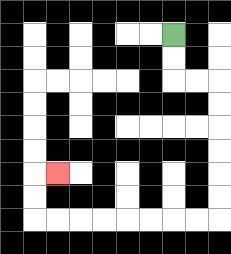{'start': '[7, 1]', 'end': '[2, 7]', 'path_directions': 'D,D,R,R,D,D,D,D,D,D,L,L,L,L,L,L,L,L,U,U,R', 'path_coordinates': '[[7, 1], [7, 2], [7, 3], [8, 3], [9, 3], [9, 4], [9, 5], [9, 6], [9, 7], [9, 8], [9, 9], [8, 9], [7, 9], [6, 9], [5, 9], [4, 9], [3, 9], [2, 9], [1, 9], [1, 8], [1, 7], [2, 7]]'}